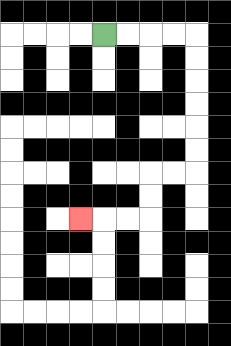{'start': '[4, 1]', 'end': '[3, 9]', 'path_directions': 'R,R,R,R,D,D,D,D,D,D,L,L,D,D,L,L,L', 'path_coordinates': '[[4, 1], [5, 1], [6, 1], [7, 1], [8, 1], [8, 2], [8, 3], [8, 4], [8, 5], [8, 6], [8, 7], [7, 7], [6, 7], [6, 8], [6, 9], [5, 9], [4, 9], [3, 9]]'}